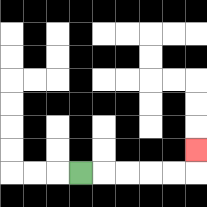{'start': '[3, 7]', 'end': '[8, 6]', 'path_directions': 'R,R,R,R,R,U', 'path_coordinates': '[[3, 7], [4, 7], [5, 7], [6, 7], [7, 7], [8, 7], [8, 6]]'}